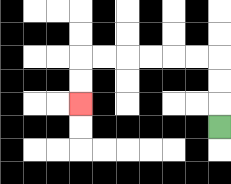{'start': '[9, 5]', 'end': '[3, 4]', 'path_directions': 'U,U,U,L,L,L,L,L,L,D,D', 'path_coordinates': '[[9, 5], [9, 4], [9, 3], [9, 2], [8, 2], [7, 2], [6, 2], [5, 2], [4, 2], [3, 2], [3, 3], [3, 4]]'}